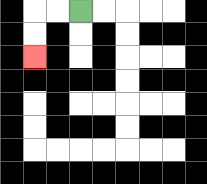{'start': '[3, 0]', 'end': '[1, 2]', 'path_directions': 'L,L,D,D', 'path_coordinates': '[[3, 0], [2, 0], [1, 0], [1, 1], [1, 2]]'}